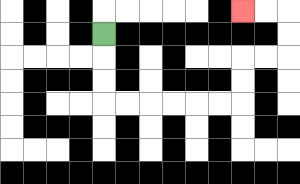{'start': '[4, 1]', 'end': '[10, 0]', 'path_directions': 'D,D,D,R,R,R,R,R,R,U,U,R,R,U,U,L,L', 'path_coordinates': '[[4, 1], [4, 2], [4, 3], [4, 4], [5, 4], [6, 4], [7, 4], [8, 4], [9, 4], [10, 4], [10, 3], [10, 2], [11, 2], [12, 2], [12, 1], [12, 0], [11, 0], [10, 0]]'}